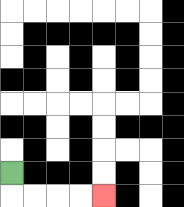{'start': '[0, 7]', 'end': '[4, 8]', 'path_directions': 'D,R,R,R,R', 'path_coordinates': '[[0, 7], [0, 8], [1, 8], [2, 8], [3, 8], [4, 8]]'}